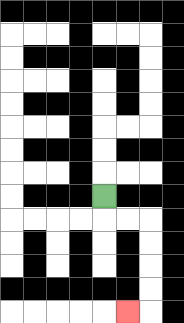{'start': '[4, 8]', 'end': '[5, 13]', 'path_directions': 'D,R,R,D,D,D,D,L', 'path_coordinates': '[[4, 8], [4, 9], [5, 9], [6, 9], [6, 10], [6, 11], [6, 12], [6, 13], [5, 13]]'}